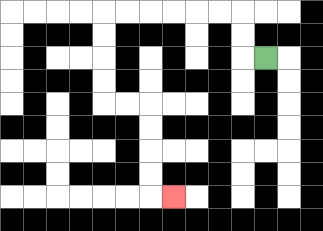{'start': '[11, 2]', 'end': '[7, 8]', 'path_directions': 'L,U,U,L,L,L,L,L,L,D,D,D,D,R,R,D,D,D,D,R', 'path_coordinates': '[[11, 2], [10, 2], [10, 1], [10, 0], [9, 0], [8, 0], [7, 0], [6, 0], [5, 0], [4, 0], [4, 1], [4, 2], [4, 3], [4, 4], [5, 4], [6, 4], [6, 5], [6, 6], [6, 7], [6, 8], [7, 8]]'}